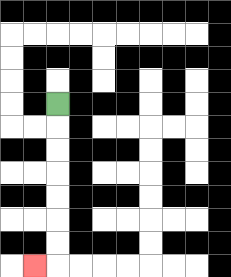{'start': '[2, 4]', 'end': '[1, 11]', 'path_directions': 'D,D,D,D,D,D,D,L', 'path_coordinates': '[[2, 4], [2, 5], [2, 6], [2, 7], [2, 8], [2, 9], [2, 10], [2, 11], [1, 11]]'}